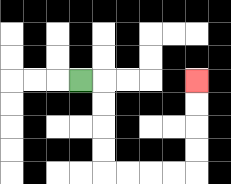{'start': '[3, 3]', 'end': '[8, 3]', 'path_directions': 'R,D,D,D,D,R,R,R,R,U,U,U,U', 'path_coordinates': '[[3, 3], [4, 3], [4, 4], [4, 5], [4, 6], [4, 7], [5, 7], [6, 7], [7, 7], [8, 7], [8, 6], [8, 5], [8, 4], [8, 3]]'}